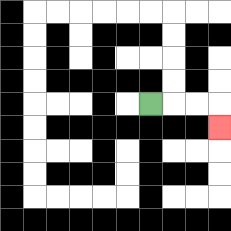{'start': '[6, 4]', 'end': '[9, 5]', 'path_directions': 'R,R,R,D', 'path_coordinates': '[[6, 4], [7, 4], [8, 4], [9, 4], [9, 5]]'}